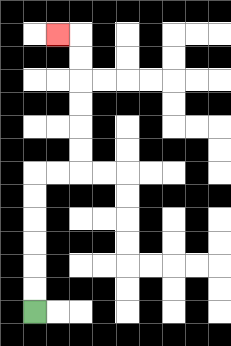{'start': '[1, 13]', 'end': '[2, 1]', 'path_directions': 'U,U,U,U,U,U,R,R,U,U,U,U,U,U,L', 'path_coordinates': '[[1, 13], [1, 12], [1, 11], [1, 10], [1, 9], [1, 8], [1, 7], [2, 7], [3, 7], [3, 6], [3, 5], [3, 4], [3, 3], [3, 2], [3, 1], [2, 1]]'}